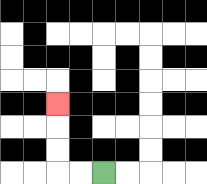{'start': '[4, 7]', 'end': '[2, 4]', 'path_directions': 'L,L,U,U,U', 'path_coordinates': '[[4, 7], [3, 7], [2, 7], [2, 6], [2, 5], [2, 4]]'}